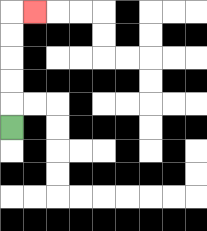{'start': '[0, 5]', 'end': '[1, 0]', 'path_directions': 'U,U,U,U,U,R', 'path_coordinates': '[[0, 5], [0, 4], [0, 3], [0, 2], [0, 1], [0, 0], [1, 0]]'}